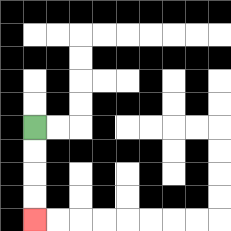{'start': '[1, 5]', 'end': '[1, 9]', 'path_directions': 'D,D,D,D', 'path_coordinates': '[[1, 5], [1, 6], [1, 7], [1, 8], [1, 9]]'}